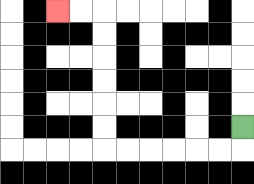{'start': '[10, 5]', 'end': '[2, 0]', 'path_directions': 'D,L,L,L,L,L,L,U,U,U,U,U,U,L,L', 'path_coordinates': '[[10, 5], [10, 6], [9, 6], [8, 6], [7, 6], [6, 6], [5, 6], [4, 6], [4, 5], [4, 4], [4, 3], [4, 2], [4, 1], [4, 0], [3, 0], [2, 0]]'}